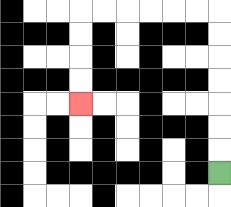{'start': '[9, 7]', 'end': '[3, 4]', 'path_directions': 'U,U,U,U,U,U,U,L,L,L,L,L,L,D,D,D,D', 'path_coordinates': '[[9, 7], [9, 6], [9, 5], [9, 4], [9, 3], [9, 2], [9, 1], [9, 0], [8, 0], [7, 0], [6, 0], [5, 0], [4, 0], [3, 0], [3, 1], [3, 2], [3, 3], [3, 4]]'}